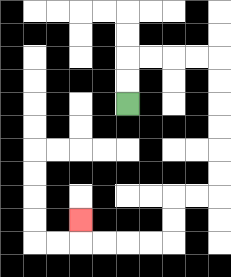{'start': '[5, 4]', 'end': '[3, 9]', 'path_directions': 'U,U,R,R,R,R,D,D,D,D,D,D,L,L,D,D,L,L,L,L,U', 'path_coordinates': '[[5, 4], [5, 3], [5, 2], [6, 2], [7, 2], [8, 2], [9, 2], [9, 3], [9, 4], [9, 5], [9, 6], [9, 7], [9, 8], [8, 8], [7, 8], [7, 9], [7, 10], [6, 10], [5, 10], [4, 10], [3, 10], [3, 9]]'}